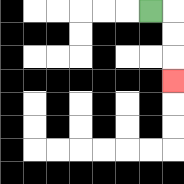{'start': '[6, 0]', 'end': '[7, 3]', 'path_directions': 'R,D,D,D', 'path_coordinates': '[[6, 0], [7, 0], [7, 1], [7, 2], [7, 3]]'}